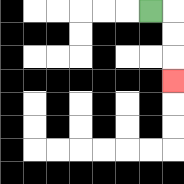{'start': '[6, 0]', 'end': '[7, 3]', 'path_directions': 'R,D,D,D', 'path_coordinates': '[[6, 0], [7, 0], [7, 1], [7, 2], [7, 3]]'}